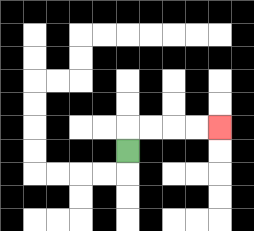{'start': '[5, 6]', 'end': '[9, 5]', 'path_directions': 'U,R,R,R,R', 'path_coordinates': '[[5, 6], [5, 5], [6, 5], [7, 5], [8, 5], [9, 5]]'}